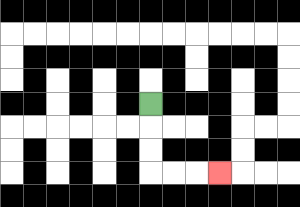{'start': '[6, 4]', 'end': '[9, 7]', 'path_directions': 'D,D,D,R,R,R', 'path_coordinates': '[[6, 4], [6, 5], [6, 6], [6, 7], [7, 7], [8, 7], [9, 7]]'}